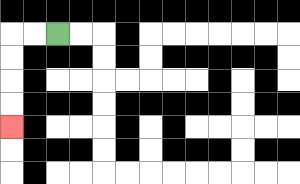{'start': '[2, 1]', 'end': '[0, 5]', 'path_directions': 'L,L,D,D,D,D', 'path_coordinates': '[[2, 1], [1, 1], [0, 1], [0, 2], [0, 3], [0, 4], [0, 5]]'}